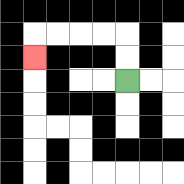{'start': '[5, 3]', 'end': '[1, 2]', 'path_directions': 'U,U,L,L,L,L,D', 'path_coordinates': '[[5, 3], [5, 2], [5, 1], [4, 1], [3, 1], [2, 1], [1, 1], [1, 2]]'}